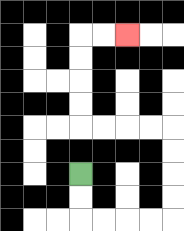{'start': '[3, 7]', 'end': '[5, 1]', 'path_directions': 'D,D,R,R,R,R,U,U,U,U,L,L,L,L,U,U,U,U,R,R', 'path_coordinates': '[[3, 7], [3, 8], [3, 9], [4, 9], [5, 9], [6, 9], [7, 9], [7, 8], [7, 7], [7, 6], [7, 5], [6, 5], [5, 5], [4, 5], [3, 5], [3, 4], [3, 3], [3, 2], [3, 1], [4, 1], [5, 1]]'}